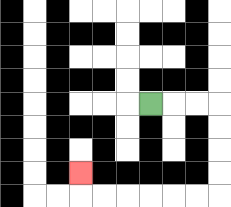{'start': '[6, 4]', 'end': '[3, 7]', 'path_directions': 'R,R,R,D,D,D,D,L,L,L,L,L,L,U', 'path_coordinates': '[[6, 4], [7, 4], [8, 4], [9, 4], [9, 5], [9, 6], [9, 7], [9, 8], [8, 8], [7, 8], [6, 8], [5, 8], [4, 8], [3, 8], [3, 7]]'}